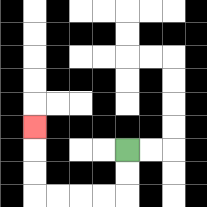{'start': '[5, 6]', 'end': '[1, 5]', 'path_directions': 'D,D,L,L,L,L,U,U,U', 'path_coordinates': '[[5, 6], [5, 7], [5, 8], [4, 8], [3, 8], [2, 8], [1, 8], [1, 7], [1, 6], [1, 5]]'}